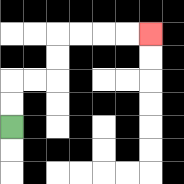{'start': '[0, 5]', 'end': '[6, 1]', 'path_directions': 'U,U,R,R,U,U,R,R,R,R', 'path_coordinates': '[[0, 5], [0, 4], [0, 3], [1, 3], [2, 3], [2, 2], [2, 1], [3, 1], [4, 1], [5, 1], [6, 1]]'}